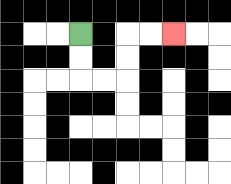{'start': '[3, 1]', 'end': '[7, 1]', 'path_directions': 'D,D,R,R,U,U,R,R', 'path_coordinates': '[[3, 1], [3, 2], [3, 3], [4, 3], [5, 3], [5, 2], [5, 1], [6, 1], [7, 1]]'}